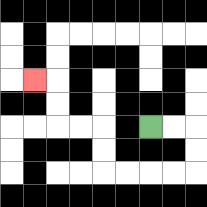{'start': '[6, 5]', 'end': '[1, 3]', 'path_directions': 'R,R,D,D,L,L,L,L,U,U,L,L,U,U,L', 'path_coordinates': '[[6, 5], [7, 5], [8, 5], [8, 6], [8, 7], [7, 7], [6, 7], [5, 7], [4, 7], [4, 6], [4, 5], [3, 5], [2, 5], [2, 4], [2, 3], [1, 3]]'}